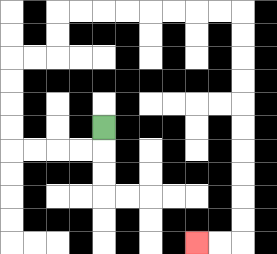{'start': '[4, 5]', 'end': '[8, 10]', 'path_directions': 'D,L,L,L,L,U,U,U,U,R,R,U,U,R,R,R,R,R,R,R,R,D,D,D,D,D,D,D,D,D,D,L,L', 'path_coordinates': '[[4, 5], [4, 6], [3, 6], [2, 6], [1, 6], [0, 6], [0, 5], [0, 4], [0, 3], [0, 2], [1, 2], [2, 2], [2, 1], [2, 0], [3, 0], [4, 0], [5, 0], [6, 0], [7, 0], [8, 0], [9, 0], [10, 0], [10, 1], [10, 2], [10, 3], [10, 4], [10, 5], [10, 6], [10, 7], [10, 8], [10, 9], [10, 10], [9, 10], [8, 10]]'}